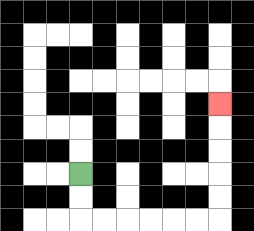{'start': '[3, 7]', 'end': '[9, 4]', 'path_directions': 'D,D,R,R,R,R,R,R,U,U,U,U,U', 'path_coordinates': '[[3, 7], [3, 8], [3, 9], [4, 9], [5, 9], [6, 9], [7, 9], [8, 9], [9, 9], [9, 8], [9, 7], [9, 6], [9, 5], [9, 4]]'}